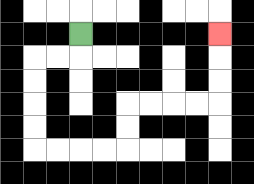{'start': '[3, 1]', 'end': '[9, 1]', 'path_directions': 'D,L,L,D,D,D,D,R,R,R,R,U,U,R,R,R,R,U,U,U', 'path_coordinates': '[[3, 1], [3, 2], [2, 2], [1, 2], [1, 3], [1, 4], [1, 5], [1, 6], [2, 6], [3, 6], [4, 6], [5, 6], [5, 5], [5, 4], [6, 4], [7, 4], [8, 4], [9, 4], [9, 3], [9, 2], [9, 1]]'}